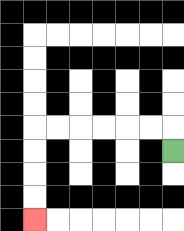{'start': '[7, 6]', 'end': '[1, 9]', 'path_directions': 'U,L,L,L,L,L,L,D,D,D,D', 'path_coordinates': '[[7, 6], [7, 5], [6, 5], [5, 5], [4, 5], [3, 5], [2, 5], [1, 5], [1, 6], [1, 7], [1, 8], [1, 9]]'}